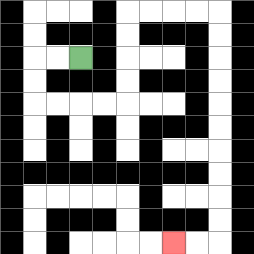{'start': '[3, 2]', 'end': '[7, 10]', 'path_directions': 'L,L,D,D,R,R,R,R,U,U,U,U,R,R,R,R,D,D,D,D,D,D,D,D,D,D,L,L', 'path_coordinates': '[[3, 2], [2, 2], [1, 2], [1, 3], [1, 4], [2, 4], [3, 4], [4, 4], [5, 4], [5, 3], [5, 2], [5, 1], [5, 0], [6, 0], [7, 0], [8, 0], [9, 0], [9, 1], [9, 2], [9, 3], [9, 4], [9, 5], [9, 6], [9, 7], [9, 8], [9, 9], [9, 10], [8, 10], [7, 10]]'}